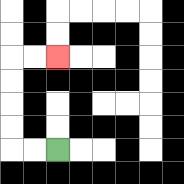{'start': '[2, 6]', 'end': '[2, 2]', 'path_directions': 'L,L,U,U,U,U,R,R', 'path_coordinates': '[[2, 6], [1, 6], [0, 6], [0, 5], [0, 4], [0, 3], [0, 2], [1, 2], [2, 2]]'}